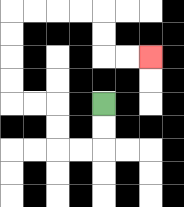{'start': '[4, 4]', 'end': '[6, 2]', 'path_directions': 'D,D,L,L,U,U,L,L,U,U,U,U,R,R,R,R,D,D,R,R', 'path_coordinates': '[[4, 4], [4, 5], [4, 6], [3, 6], [2, 6], [2, 5], [2, 4], [1, 4], [0, 4], [0, 3], [0, 2], [0, 1], [0, 0], [1, 0], [2, 0], [3, 0], [4, 0], [4, 1], [4, 2], [5, 2], [6, 2]]'}